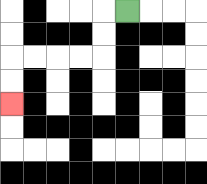{'start': '[5, 0]', 'end': '[0, 4]', 'path_directions': 'L,D,D,L,L,L,L,D,D', 'path_coordinates': '[[5, 0], [4, 0], [4, 1], [4, 2], [3, 2], [2, 2], [1, 2], [0, 2], [0, 3], [0, 4]]'}